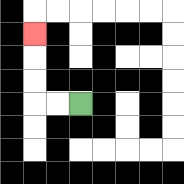{'start': '[3, 4]', 'end': '[1, 1]', 'path_directions': 'L,L,U,U,U', 'path_coordinates': '[[3, 4], [2, 4], [1, 4], [1, 3], [1, 2], [1, 1]]'}